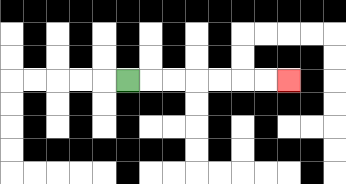{'start': '[5, 3]', 'end': '[12, 3]', 'path_directions': 'R,R,R,R,R,R,R', 'path_coordinates': '[[5, 3], [6, 3], [7, 3], [8, 3], [9, 3], [10, 3], [11, 3], [12, 3]]'}